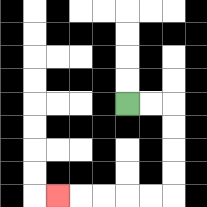{'start': '[5, 4]', 'end': '[2, 8]', 'path_directions': 'R,R,D,D,D,D,L,L,L,L,L', 'path_coordinates': '[[5, 4], [6, 4], [7, 4], [7, 5], [7, 6], [7, 7], [7, 8], [6, 8], [5, 8], [4, 8], [3, 8], [2, 8]]'}